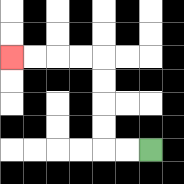{'start': '[6, 6]', 'end': '[0, 2]', 'path_directions': 'L,L,U,U,U,U,L,L,L,L', 'path_coordinates': '[[6, 6], [5, 6], [4, 6], [4, 5], [4, 4], [4, 3], [4, 2], [3, 2], [2, 2], [1, 2], [0, 2]]'}